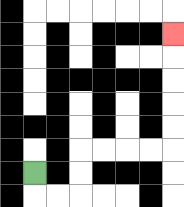{'start': '[1, 7]', 'end': '[7, 1]', 'path_directions': 'D,R,R,U,U,R,R,R,R,U,U,U,U,U', 'path_coordinates': '[[1, 7], [1, 8], [2, 8], [3, 8], [3, 7], [3, 6], [4, 6], [5, 6], [6, 6], [7, 6], [7, 5], [7, 4], [7, 3], [7, 2], [7, 1]]'}